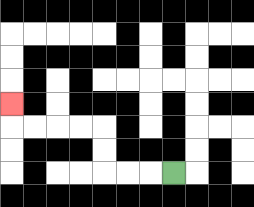{'start': '[7, 7]', 'end': '[0, 4]', 'path_directions': 'L,L,L,U,U,L,L,L,L,U', 'path_coordinates': '[[7, 7], [6, 7], [5, 7], [4, 7], [4, 6], [4, 5], [3, 5], [2, 5], [1, 5], [0, 5], [0, 4]]'}